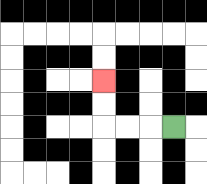{'start': '[7, 5]', 'end': '[4, 3]', 'path_directions': 'L,L,L,U,U', 'path_coordinates': '[[7, 5], [6, 5], [5, 5], [4, 5], [4, 4], [4, 3]]'}